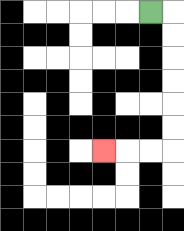{'start': '[6, 0]', 'end': '[4, 6]', 'path_directions': 'R,D,D,D,D,D,D,L,L,L', 'path_coordinates': '[[6, 0], [7, 0], [7, 1], [7, 2], [7, 3], [7, 4], [7, 5], [7, 6], [6, 6], [5, 6], [4, 6]]'}